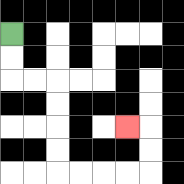{'start': '[0, 1]', 'end': '[5, 5]', 'path_directions': 'D,D,R,R,D,D,D,D,R,R,R,R,U,U,L', 'path_coordinates': '[[0, 1], [0, 2], [0, 3], [1, 3], [2, 3], [2, 4], [2, 5], [2, 6], [2, 7], [3, 7], [4, 7], [5, 7], [6, 7], [6, 6], [6, 5], [5, 5]]'}